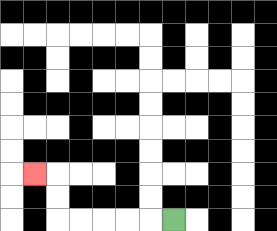{'start': '[7, 9]', 'end': '[1, 7]', 'path_directions': 'L,L,L,L,L,U,U,L', 'path_coordinates': '[[7, 9], [6, 9], [5, 9], [4, 9], [3, 9], [2, 9], [2, 8], [2, 7], [1, 7]]'}